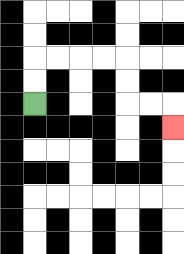{'start': '[1, 4]', 'end': '[7, 5]', 'path_directions': 'U,U,R,R,R,R,D,D,R,R,D', 'path_coordinates': '[[1, 4], [1, 3], [1, 2], [2, 2], [3, 2], [4, 2], [5, 2], [5, 3], [5, 4], [6, 4], [7, 4], [7, 5]]'}